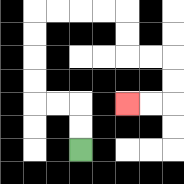{'start': '[3, 6]', 'end': '[5, 4]', 'path_directions': 'U,U,L,L,U,U,U,U,R,R,R,R,D,D,R,R,D,D,L,L', 'path_coordinates': '[[3, 6], [3, 5], [3, 4], [2, 4], [1, 4], [1, 3], [1, 2], [1, 1], [1, 0], [2, 0], [3, 0], [4, 0], [5, 0], [5, 1], [5, 2], [6, 2], [7, 2], [7, 3], [7, 4], [6, 4], [5, 4]]'}